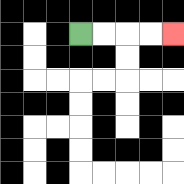{'start': '[3, 1]', 'end': '[7, 1]', 'path_directions': 'R,R,R,R', 'path_coordinates': '[[3, 1], [4, 1], [5, 1], [6, 1], [7, 1]]'}